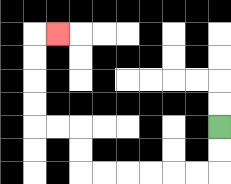{'start': '[9, 5]', 'end': '[2, 1]', 'path_directions': 'D,D,L,L,L,L,L,L,U,U,L,L,U,U,U,U,R', 'path_coordinates': '[[9, 5], [9, 6], [9, 7], [8, 7], [7, 7], [6, 7], [5, 7], [4, 7], [3, 7], [3, 6], [3, 5], [2, 5], [1, 5], [1, 4], [1, 3], [1, 2], [1, 1], [2, 1]]'}